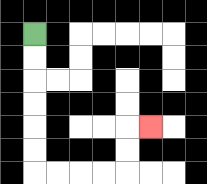{'start': '[1, 1]', 'end': '[6, 5]', 'path_directions': 'D,D,D,D,D,D,R,R,R,R,U,U,R', 'path_coordinates': '[[1, 1], [1, 2], [1, 3], [1, 4], [1, 5], [1, 6], [1, 7], [2, 7], [3, 7], [4, 7], [5, 7], [5, 6], [5, 5], [6, 5]]'}